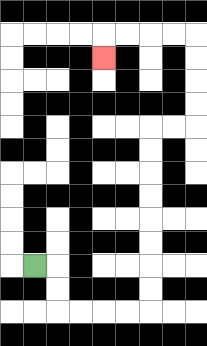{'start': '[1, 11]', 'end': '[4, 2]', 'path_directions': 'R,D,D,R,R,R,R,U,U,U,U,U,U,U,U,R,R,U,U,U,U,L,L,L,L,D', 'path_coordinates': '[[1, 11], [2, 11], [2, 12], [2, 13], [3, 13], [4, 13], [5, 13], [6, 13], [6, 12], [6, 11], [6, 10], [6, 9], [6, 8], [6, 7], [6, 6], [6, 5], [7, 5], [8, 5], [8, 4], [8, 3], [8, 2], [8, 1], [7, 1], [6, 1], [5, 1], [4, 1], [4, 2]]'}